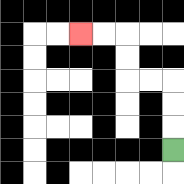{'start': '[7, 6]', 'end': '[3, 1]', 'path_directions': 'U,U,U,L,L,U,U,L,L', 'path_coordinates': '[[7, 6], [7, 5], [7, 4], [7, 3], [6, 3], [5, 3], [5, 2], [5, 1], [4, 1], [3, 1]]'}